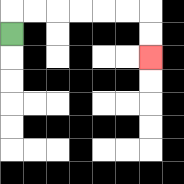{'start': '[0, 1]', 'end': '[6, 2]', 'path_directions': 'U,R,R,R,R,R,R,D,D', 'path_coordinates': '[[0, 1], [0, 0], [1, 0], [2, 0], [3, 0], [4, 0], [5, 0], [6, 0], [6, 1], [6, 2]]'}